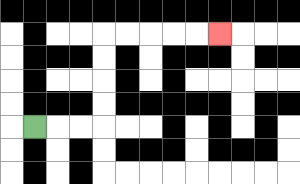{'start': '[1, 5]', 'end': '[9, 1]', 'path_directions': 'R,R,R,U,U,U,U,R,R,R,R,R', 'path_coordinates': '[[1, 5], [2, 5], [3, 5], [4, 5], [4, 4], [4, 3], [4, 2], [4, 1], [5, 1], [6, 1], [7, 1], [8, 1], [9, 1]]'}